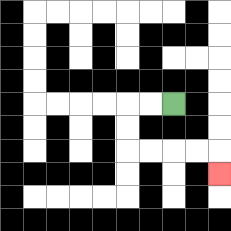{'start': '[7, 4]', 'end': '[9, 7]', 'path_directions': 'L,L,D,D,R,R,R,R,D', 'path_coordinates': '[[7, 4], [6, 4], [5, 4], [5, 5], [5, 6], [6, 6], [7, 6], [8, 6], [9, 6], [9, 7]]'}